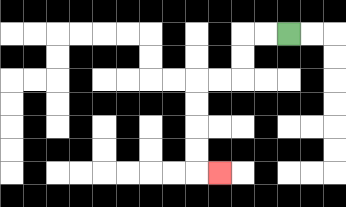{'start': '[12, 1]', 'end': '[9, 7]', 'path_directions': 'L,L,D,D,L,L,D,D,D,D,R', 'path_coordinates': '[[12, 1], [11, 1], [10, 1], [10, 2], [10, 3], [9, 3], [8, 3], [8, 4], [8, 5], [8, 6], [8, 7], [9, 7]]'}